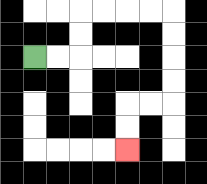{'start': '[1, 2]', 'end': '[5, 6]', 'path_directions': 'R,R,U,U,R,R,R,R,D,D,D,D,L,L,D,D', 'path_coordinates': '[[1, 2], [2, 2], [3, 2], [3, 1], [3, 0], [4, 0], [5, 0], [6, 0], [7, 0], [7, 1], [7, 2], [7, 3], [7, 4], [6, 4], [5, 4], [5, 5], [5, 6]]'}